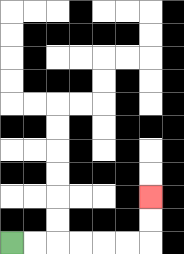{'start': '[0, 10]', 'end': '[6, 8]', 'path_directions': 'R,R,R,R,R,R,U,U', 'path_coordinates': '[[0, 10], [1, 10], [2, 10], [3, 10], [4, 10], [5, 10], [6, 10], [6, 9], [6, 8]]'}